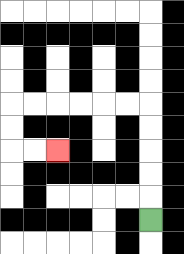{'start': '[6, 9]', 'end': '[2, 6]', 'path_directions': 'U,U,U,U,U,L,L,L,L,L,L,D,D,R,R', 'path_coordinates': '[[6, 9], [6, 8], [6, 7], [6, 6], [6, 5], [6, 4], [5, 4], [4, 4], [3, 4], [2, 4], [1, 4], [0, 4], [0, 5], [0, 6], [1, 6], [2, 6]]'}